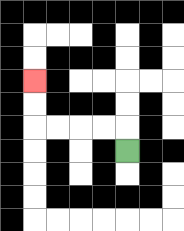{'start': '[5, 6]', 'end': '[1, 3]', 'path_directions': 'U,L,L,L,L,U,U', 'path_coordinates': '[[5, 6], [5, 5], [4, 5], [3, 5], [2, 5], [1, 5], [1, 4], [1, 3]]'}